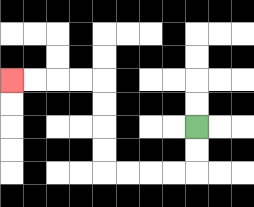{'start': '[8, 5]', 'end': '[0, 3]', 'path_directions': 'D,D,L,L,L,L,U,U,U,U,L,L,L,L', 'path_coordinates': '[[8, 5], [8, 6], [8, 7], [7, 7], [6, 7], [5, 7], [4, 7], [4, 6], [4, 5], [4, 4], [4, 3], [3, 3], [2, 3], [1, 3], [0, 3]]'}